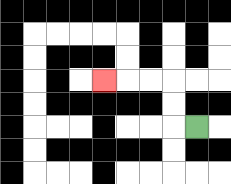{'start': '[8, 5]', 'end': '[4, 3]', 'path_directions': 'L,U,U,L,L,L', 'path_coordinates': '[[8, 5], [7, 5], [7, 4], [7, 3], [6, 3], [5, 3], [4, 3]]'}